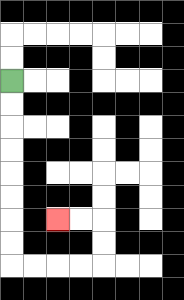{'start': '[0, 3]', 'end': '[2, 9]', 'path_directions': 'D,D,D,D,D,D,D,D,R,R,R,R,U,U,L,L', 'path_coordinates': '[[0, 3], [0, 4], [0, 5], [0, 6], [0, 7], [0, 8], [0, 9], [0, 10], [0, 11], [1, 11], [2, 11], [3, 11], [4, 11], [4, 10], [4, 9], [3, 9], [2, 9]]'}